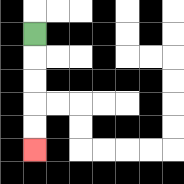{'start': '[1, 1]', 'end': '[1, 6]', 'path_directions': 'D,D,D,D,D', 'path_coordinates': '[[1, 1], [1, 2], [1, 3], [1, 4], [1, 5], [1, 6]]'}